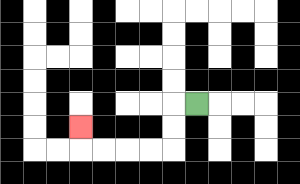{'start': '[8, 4]', 'end': '[3, 5]', 'path_directions': 'L,D,D,L,L,L,L,U', 'path_coordinates': '[[8, 4], [7, 4], [7, 5], [7, 6], [6, 6], [5, 6], [4, 6], [3, 6], [3, 5]]'}